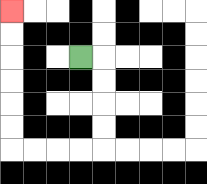{'start': '[3, 2]', 'end': '[0, 0]', 'path_directions': 'R,D,D,D,D,L,L,L,L,U,U,U,U,U,U', 'path_coordinates': '[[3, 2], [4, 2], [4, 3], [4, 4], [4, 5], [4, 6], [3, 6], [2, 6], [1, 6], [0, 6], [0, 5], [0, 4], [0, 3], [0, 2], [0, 1], [0, 0]]'}